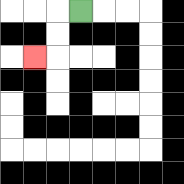{'start': '[3, 0]', 'end': '[1, 2]', 'path_directions': 'L,D,D,L', 'path_coordinates': '[[3, 0], [2, 0], [2, 1], [2, 2], [1, 2]]'}